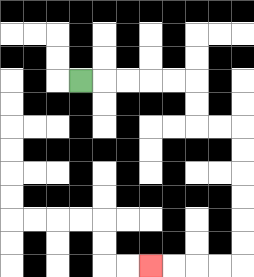{'start': '[3, 3]', 'end': '[6, 11]', 'path_directions': 'R,R,R,R,R,D,D,R,R,D,D,D,D,D,D,L,L,L,L', 'path_coordinates': '[[3, 3], [4, 3], [5, 3], [6, 3], [7, 3], [8, 3], [8, 4], [8, 5], [9, 5], [10, 5], [10, 6], [10, 7], [10, 8], [10, 9], [10, 10], [10, 11], [9, 11], [8, 11], [7, 11], [6, 11]]'}